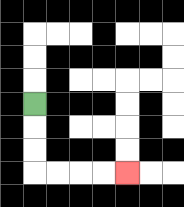{'start': '[1, 4]', 'end': '[5, 7]', 'path_directions': 'D,D,D,R,R,R,R', 'path_coordinates': '[[1, 4], [1, 5], [1, 6], [1, 7], [2, 7], [3, 7], [4, 7], [5, 7]]'}